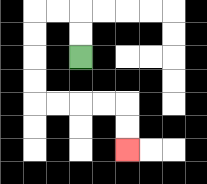{'start': '[3, 2]', 'end': '[5, 6]', 'path_directions': 'U,U,L,L,D,D,D,D,R,R,R,R,D,D', 'path_coordinates': '[[3, 2], [3, 1], [3, 0], [2, 0], [1, 0], [1, 1], [1, 2], [1, 3], [1, 4], [2, 4], [3, 4], [4, 4], [5, 4], [5, 5], [5, 6]]'}